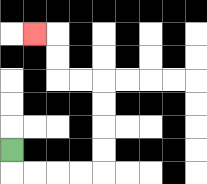{'start': '[0, 6]', 'end': '[1, 1]', 'path_directions': 'D,R,R,R,R,U,U,U,U,L,L,U,U,L', 'path_coordinates': '[[0, 6], [0, 7], [1, 7], [2, 7], [3, 7], [4, 7], [4, 6], [4, 5], [4, 4], [4, 3], [3, 3], [2, 3], [2, 2], [2, 1], [1, 1]]'}